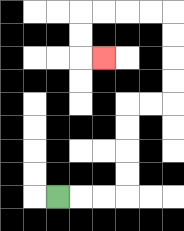{'start': '[2, 8]', 'end': '[4, 2]', 'path_directions': 'R,R,R,U,U,U,U,R,R,U,U,U,U,L,L,L,L,D,D,R', 'path_coordinates': '[[2, 8], [3, 8], [4, 8], [5, 8], [5, 7], [5, 6], [5, 5], [5, 4], [6, 4], [7, 4], [7, 3], [7, 2], [7, 1], [7, 0], [6, 0], [5, 0], [4, 0], [3, 0], [3, 1], [3, 2], [4, 2]]'}